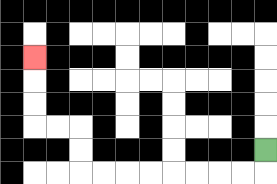{'start': '[11, 6]', 'end': '[1, 2]', 'path_directions': 'D,L,L,L,L,L,L,L,L,U,U,L,L,U,U,U', 'path_coordinates': '[[11, 6], [11, 7], [10, 7], [9, 7], [8, 7], [7, 7], [6, 7], [5, 7], [4, 7], [3, 7], [3, 6], [3, 5], [2, 5], [1, 5], [1, 4], [1, 3], [1, 2]]'}